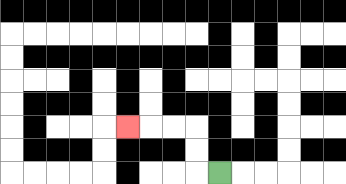{'start': '[9, 7]', 'end': '[5, 5]', 'path_directions': 'L,U,U,L,L,L', 'path_coordinates': '[[9, 7], [8, 7], [8, 6], [8, 5], [7, 5], [6, 5], [5, 5]]'}